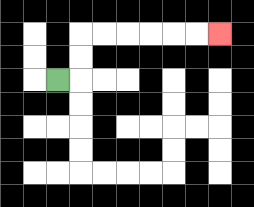{'start': '[2, 3]', 'end': '[9, 1]', 'path_directions': 'R,U,U,R,R,R,R,R,R', 'path_coordinates': '[[2, 3], [3, 3], [3, 2], [3, 1], [4, 1], [5, 1], [6, 1], [7, 1], [8, 1], [9, 1]]'}